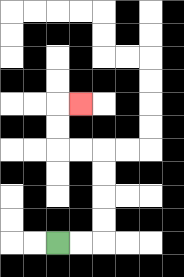{'start': '[2, 10]', 'end': '[3, 4]', 'path_directions': 'R,R,U,U,U,U,L,L,U,U,R', 'path_coordinates': '[[2, 10], [3, 10], [4, 10], [4, 9], [4, 8], [4, 7], [4, 6], [3, 6], [2, 6], [2, 5], [2, 4], [3, 4]]'}